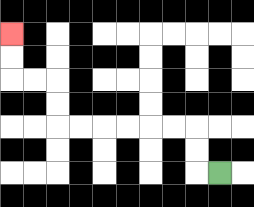{'start': '[9, 7]', 'end': '[0, 1]', 'path_directions': 'L,U,U,L,L,L,L,L,L,U,U,L,L,U,U', 'path_coordinates': '[[9, 7], [8, 7], [8, 6], [8, 5], [7, 5], [6, 5], [5, 5], [4, 5], [3, 5], [2, 5], [2, 4], [2, 3], [1, 3], [0, 3], [0, 2], [0, 1]]'}